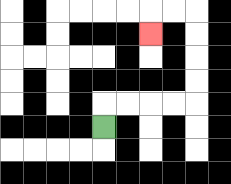{'start': '[4, 5]', 'end': '[6, 1]', 'path_directions': 'U,R,R,R,R,U,U,U,U,L,L,D', 'path_coordinates': '[[4, 5], [4, 4], [5, 4], [6, 4], [7, 4], [8, 4], [8, 3], [8, 2], [8, 1], [8, 0], [7, 0], [6, 0], [6, 1]]'}